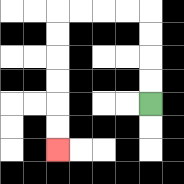{'start': '[6, 4]', 'end': '[2, 6]', 'path_directions': 'U,U,U,U,L,L,L,L,D,D,D,D,D,D', 'path_coordinates': '[[6, 4], [6, 3], [6, 2], [6, 1], [6, 0], [5, 0], [4, 0], [3, 0], [2, 0], [2, 1], [2, 2], [2, 3], [2, 4], [2, 5], [2, 6]]'}